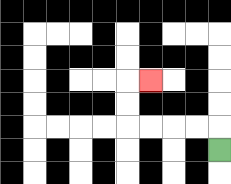{'start': '[9, 6]', 'end': '[6, 3]', 'path_directions': 'U,L,L,L,L,U,U,R', 'path_coordinates': '[[9, 6], [9, 5], [8, 5], [7, 5], [6, 5], [5, 5], [5, 4], [5, 3], [6, 3]]'}